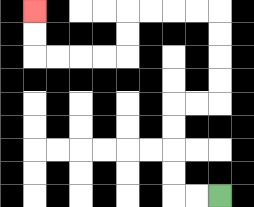{'start': '[9, 8]', 'end': '[1, 0]', 'path_directions': 'L,L,U,U,U,U,R,R,U,U,U,U,L,L,L,L,D,D,L,L,L,L,U,U', 'path_coordinates': '[[9, 8], [8, 8], [7, 8], [7, 7], [7, 6], [7, 5], [7, 4], [8, 4], [9, 4], [9, 3], [9, 2], [9, 1], [9, 0], [8, 0], [7, 0], [6, 0], [5, 0], [5, 1], [5, 2], [4, 2], [3, 2], [2, 2], [1, 2], [1, 1], [1, 0]]'}